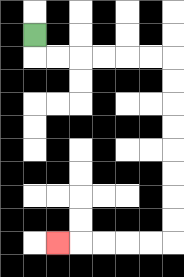{'start': '[1, 1]', 'end': '[2, 10]', 'path_directions': 'D,R,R,R,R,R,R,D,D,D,D,D,D,D,D,L,L,L,L,L', 'path_coordinates': '[[1, 1], [1, 2], [2, 2], [3, 2], [4, 2], [5, 2], [6, 2], [7, 2], [7, 3], [7, 4], [7, 5], [7, 6], [7, 7], [7, 8], [7, 9], [7, 10], [6, 10], [5, 10], [4, 10], [3, 10], [2, 10]]'}